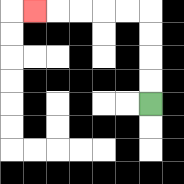{'start': '[6, 4]', 'end': '[1, 0]', 'path_directions': 'U,U,U,U,L,L,L,L,L', 'path_coordinates': '[[6, 4], [6, 3], [6, 2], [6, 1], [6, 0], [5, 0], [4, 0], [3, 0], [2, 0], [1, 0]]'}